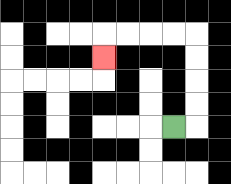{'start': '[7, 5]', 'end': '[4, 2]', 'path_directions': 'R,U,U,U,U,L,L,L,L,D', 'path_coordinates': '[[7, 5], [8, 5], [8, 4], [8, 3], [8, 2], [8, 1], [7, 1], [6, 1], [5, 1], [4, 1], [4, 2]]'}